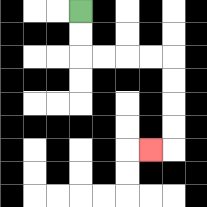{'start': '[3, 0]', 'end': '[6, 6]', 'path_directions': 'D,D,R,R,R,R,D,D,D,D,L', 'path_coordinates': '[[3, 0], [3, 1], [3, 2], [4, 2], [5, 2], [6, 2], [7, 2], [7, 3], [7, 4], [7, 5], [7, 6], [6, 6]]'}